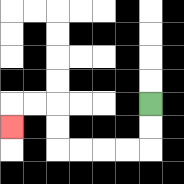{'start': '[6, 4]', 'end': '[0, 5]', 'path_directions': 'D,D,L,L,L,L,U,U,L,L,D', 'path_coordinates': '[[6, 4], [6, 5], [6, 6], [5, 6], [4, 6], [3, 6], [2, 6], [2, 5], [2, 4], [1, 4], [0, 4], [0, 5]]'}